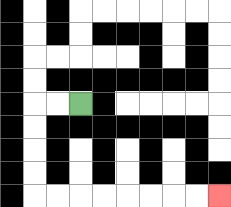{'start': '[3, 4]', 'end': '[9, 8]', 'path_directions': 'L,L,D,D,D,D,R,R,R,R,R,R,R,R', 'path_coordinates': '[[3, 4], [2, 4], [1, 4], [1, 5], [1, 6], [1, 7], [1, 8], [2, 8], [3, 8], [4, 8], [5, 8], [6, 8], [7, 8], [8, 8], [9, 8]]'}